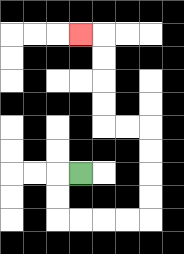{'start': '[3, 7]', 'end': '[3, 1]', 'path_directions': 'L,D,D,R,R,R,R,U,U,U,U,L,L,U,U,U,U,L', 'path_coordinates': '[[3, 7], [2, 7], [2, 8], [2, 9], [3, 9], [4, 9], [5, 9], [6, 9], [6, 8], [6, 7], [6, 6], [6, 5], [5, 5], [4, 5], [4, 4], [4, 3], [4, 2], [4, 1], [3, 1]]'}